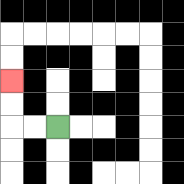{'start': '[2, 5]', 'end': '[0, 3]', 'path_directions': 'L,L,U,U', 'path_coordinates': '[[2, 5], [1, 5], [0, 5], [0, 4], [0, 3]]'}